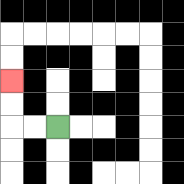{'start': '[2, 5]', 'end': '[0, 3]', 'path_directions': 'L,L,U,U', 'path_coordinates': '[[2, 5], [1, 5], [0, 5], [0, 4], [0, 3]]'}